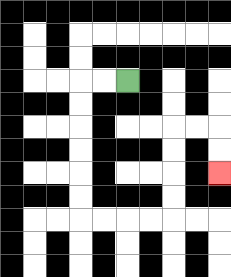{'start': '[5, 3]', 'end': '[9, 7]', 'path_directions': 'L,L,D,D,D,D,D,D,R,R,R,R,U,U,U,U,R,R,D,D', 'path_coordinates': '[[5, 3], [4, 3], [3, 3], [3, 4], [3, 5], [3, 6], [3, 7], [3, 8], [3, 9], [4, 9], [5, 9], [6, 9], [7, 9], [7, 8], [7, 7], [7, 6], [7, 5], [8, 5], [9, 5], [9, 6], [9, 7]]'}